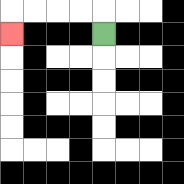{'start': '[4, 1]', 'end': '[0, 1]', 'path_directions': 'U,L,L,L,L,D', 'path_coordinates': '[[4, 1], [4, 0], [3, 0], [2, 0], [1, 0], [0, 0], [0, 1]]'}